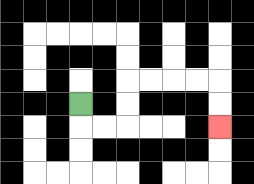{'start': '[3, 4]', 'end': '[9, 5]', 'path_directions': 'D,R,R,U,U,R,R,R,R,D,D', 'path_coordinates': '[[3, 4], [3, 5], [4, 5], [5, 5], [5, 4], [5, 3], [6, 3], [7, 3], [8, 3], [9, 3], [9, 4], [9, 5]]'}